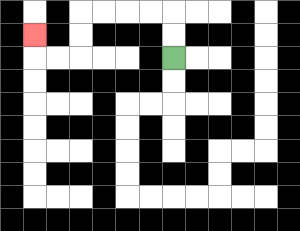{'start': '[7, 2]', 'end': '[1, 1]', 'path_directions': 'U,U,L,L,L,L,D,D,L,L,U', 'path_coordinates': '[[7, 2], [7, 1], [7, 0], [6, 0], [5, 0], [4, 0], [3, 0], [3, 1], [3, 2], [2, 2], [1, 2], [1, 1]]'}